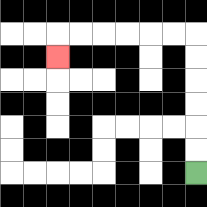{'start': '[8, 7]', 'end': '[2, 2]', 'path_directions': 'U,U,U,U,U,U,L,L,L,L,L,L,D', 'path_coordinates': '[[8, 7], [8, 6], [8, 5], [8, 4], [8, 3], [8, 2], [8, 1], [7, 1], [6, 1], [5, 1], [4, 1], [3, 1], [2, 1], [2, 2]]'}